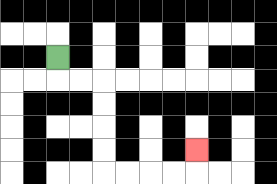{'start': '[2, 2]', 'end': '[8, 6]', 'path_directions': 'D,R,R,D,D,D,D,R,R,R,R,U', 'path_coordinates': '[[2, 2], [2, 3], [3, 3], [4, 3], [4, 4], [4, 5], [4, 6], [4, 7], [5, 7], [6, 7], [7, 7], [8, 7], [8, 6]]'}